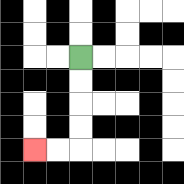{'start': '[3, 2]', 'end': '[1, 6]', 'path_directions': 'D,D,D,D,L,L', 'path_coordinates': '[[3, 2], [3, 3], [3, 4], [3, 5], [3, 6], [2, 6], [1, 6]]'}